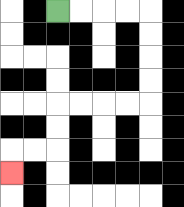{'start': '[2, 0]', 'end': '[0, 7]', 'path_directions': 'R,R,R,R,D,D,D,D,L,L,L,L,D,D,L,L,D', 'path_coordinates': '[[2, 0], [3, 0], [4, 0], [5, 0], [6, 0], [6, 1], [6, 2], [6, 3], [6, 4], [5, 4], [4, 4], [3, 4], [2, 4], [2, 5], [2, 6], [1, 6], [0, 6], [0, 7]]'}